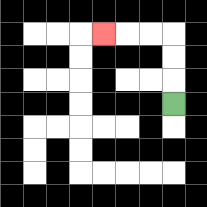{'start': '[7, 4]', 'end': '[4, 1]', 'path_directions': 'U,U,U,L,L,L', 'path_coordinates': '[[7, 4], [7, 3], [7, 2], [7, 1], [6, 1], [5, 1], [4, 1]]'}